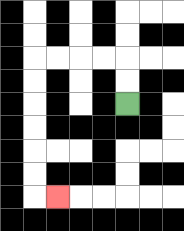{'start': '[5, 4]', 'end': '[2, 8]', 'path_directions': 'U,U,L,L,L,L,D,D,D,D,D,D,R', 'path_coordinates': '[[5, 4], [5, 3], [5, 2], [4, 2], [3, 2], [2, 2], [1, 2], [1, 3], [1, 4], [1, 5], [1, 6], [1, 7], [1, 8], [2, 8]]'}